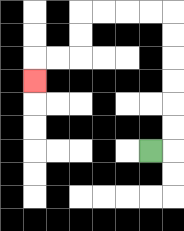{'start': '[6, 6]', 'end': '[1, 3]', 'path_directions': 'R,U,U,U,U,U,U,L,L,L,L,D,D,L,L,D', 'path_coordinates': '[[6, 6], [7, 6], [7, 5], [7, 4], [7, 3], [7, 2], [7, 1], [7, 0], [6, 0], [5, 0], [4, 0], [3, 0], [3, 1], [3, 2], [2, 2], [1, 2], [1, 3]]'}